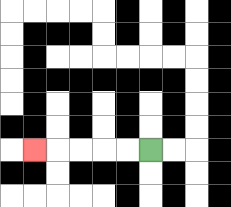{'start': '[6, 6]', 'end': '[1, 6]', 'path_directions': 'L,L,L,L,L', 'path_coordinates': '[[6, 6], [5, 6], [4, 6], [3, 6], [2, 6], [1, 6]]'}